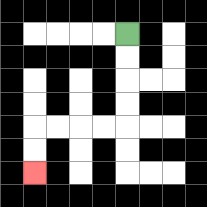{'start': '[5, 1]', 'end': '[1, 7]', 'path_directions': 'D,D,D,D,L,L,L,L,D,D', 'path_coordinates': '[[5, 1], [5, 2], [5, 3], [5, 4], [5, 5], [4, 5], [3, 5], [2, 5], [1, 5], [1, 6], [1, 7]]'}